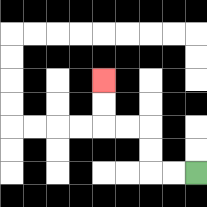{'start': '[8, 7]', 'end': '[4, 3]', 'path_directions': 'L,L,U,U,L,L,U,U', 'path_coordinates': '[[8, 7], [7, 7], [6, 7], [6, 6], [6, 5], [5, 5], [4, 5], [4, 4], [4, 3]]'}